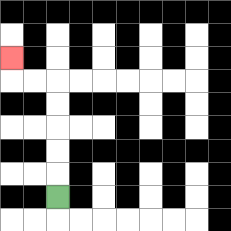{'start': '[2, 8]', 'end': '[0, 2]', 'path_directions': 'U,U,U,U,U,L,L,U', 'path_coordinates': '[[2, 8], [2, 7], [2, 6], [2, 5], [2, 4], [2, 3], [1, 3], [0, 3], [0, 2]]'}